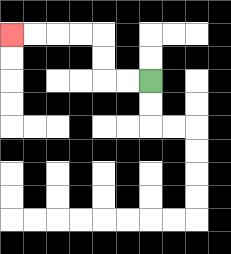{'start': '[6, 3]', 'end': '[0, 1]', 'path_directions': 'L,L,U,U,L,L,L,L', 'path_coordinates': '[[6, 3], [5, 3], [4, 3], [4, 2], [4, 1], [3, 1], [2, 1], [1, 1], [0, 1]]'}